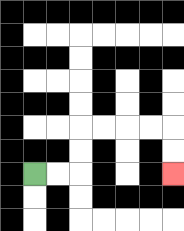{'start': '[1, 7]', 'end': '[7, 7]', 'path_directions': 'R,R,U,U,R,R,R,R,D,D', 'path_coordinates': '[[1, 7], [2, 7], [3, 7], [3, 6], [3, 5], [4, 5], [5, 5], [6, 5], [7, 5], [7, 6], [7, 7]]'}